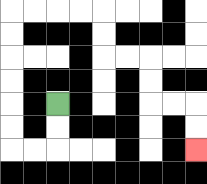{'start': '[2, 4]', 'end': '[8, 6]', 'path_directions': 'D,D,L,L,U,U,U,U,U,U,R,R,R,R,D,D,R,R,D,D,R,R,D,D', 'path_coordinates': '[[2, 4], [2, 5], [2, 6], [1, 6], [0, 6], [0, 5], [0, 4], [0, 3], [0, 2], [0, 1], [0, 0], [1, 0], [2, 0], [3, 0], [4, 0], [4, 1], [4, 2], [5, 2], [6, 2], [6, 3], [6, 4], [7, 4], [8, 4], [8, 5], [8, 6]]'}